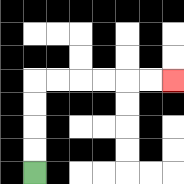{'start': '[1, 7]', 'end': '[7, 3]', 'path_directions': 'U,U,U,U,R,R,R,R,R,R', 'path_coordinates': '[[1, 7], [1, 6], [1, 5], [1, 4], [1, 3], [2, 3], [3, 3], [4, 3], [5, 3], [6, 3], [7, 3]]'}